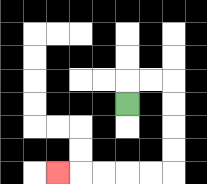{'start': '[5, 4]', 'end': '[2, 7]', 'path_directions': 'U,R,R,D,D,D,D,L,L,L,L,L', 'path_coordinates': '[[5, 4], [5, 3], [6, 3], [7, 3], [7, 4], [7, 5], [7, 6], [7, 7], [6, 7], [5, 7], [4, 7], [3, 7], [2, 7]]'}